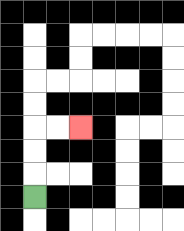{'start': '[1, 8]', 'end': '[3, 5]', 'path_directions': 'U,U,U,R,R', 'path_coordinates': '[[1, 8], [1, 7], [1, 6], [1, 5], [2, 5], [3, 5]]'}